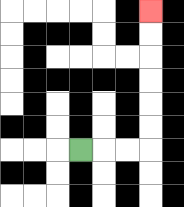{'start': '[3, 6]', 'end': '[6, 0]', 'path_directions': 'R,R,R,U,U,U,U,U,U', 'path_coordinates': '[[3, 6], [4, 6], [5, 6], [6, 6], [6, 5], [6, 4], [6, 3], [6, 2], [6, 1], [6, 0]]'}